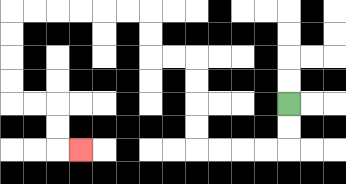{'start': '[12, 4]', 'end': '[3, 6]', 'path_directions': 'D,D,L,L,L,L,U,U,U,U,L,L,U,U,L,L,L,L,L,L,D,D,D,D,R,R,D,D,R', 'path_coordinates': '[[12, 4], [12, 5], [12, 6], [11, 6], [10, 6], [9, 6], [8, 6], [8, 5], [8, 4], [8, 3], [8, 2], [7, 2], [6, 2], [6, 1], [6, 0], [5, 0], [4, 0], [3, 0], [2, 0], [1, 0], [0, 0], [0, 1], [0, 2], [0, 3], [0, 4], [1, 4], [2, 4], [2, 5], [2, 6], [3, 6]]'}